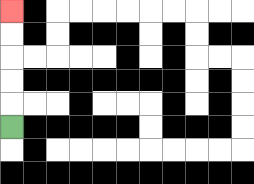{'start': '[0, 5]', 'end': '[0, 0]', 'path_directions': 'U,U,U,U,U', 'path_coordinates': '[[0, 5], [0, 4], [0, 3], [0, 2], [0, 1], [0, 0]]'}